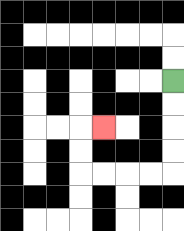{'start': '[7, 3]', 'end': '[4, 5]', 'path_directions': 'D,D,D,D,L,L,L,L,U,U,R', 'path_coordinates': '[[7, 3], [7, 4], [7, 5], [7, 6], [7, 7], [6, 7], [5, 7], [4, 7], [3, 7], [3, 6], [3, 5], [4, 5]]'}